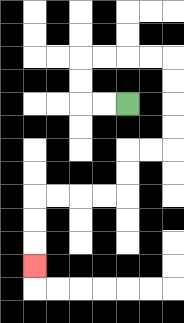{'start': '[5, 4]', 'end': '[1, 11]', 'path_directions': 'L,L,U,U,R,R,R,R,D,D,D,D,L,L,D,D,L,L,L,L,D,D,D', 'path_coordinates': '[[5, 4], [4, 4], [3, 4], [3, 3], [3, 2], [4, 2], [5, 2], [6, 2], [7, 2], [7, 3], [7, 4], [7, 5], [7, 6], [6, 6], [5, 6], [5, 7], [5, 8], [4, 8], [3, 8], [2, 8], [1, 8], [1, 9], [1, 10], [1, 11]]'}